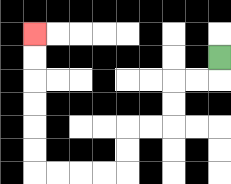{'start': '[9, 2]', 'end': '[1, 1]', 'path_directions': 'D,L,L,D,D,L,L,D,D,L,L,L,L,U,U,U,U,U,U', 'path_coordinates': '[[9, 2], [9, 3], [8, 3], [7, 3], [7, 4], [7, 5], [6, 5], [5, 5], [5, 6], [5, 7], [4, 7], [3, 7], [2, 7], [1, 7], [1, 6], [1, 5], [1, 4], [1, 3], [1, 2], [1, 1]]'}